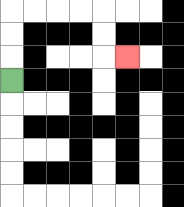{'start': '[0, 3]', 'end': '[5, 2]', 'path_directions': 'U,U,U,R,R,R,R,D,D,R', 'path_coordinates': '[[0, 3], [0, 2], [0, 1], [0, 0], [1, 0], [2, 0], [3, 0], [4, 0], [4, 1], [4, 2], [5, 2]]'}